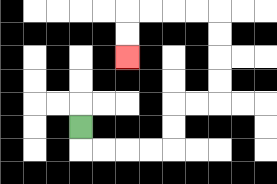{'start': '[3, 5]', 'end': '[5, 2]', 'path_directions': 'D,R,R,R,R,U,U,R,R,U,U,U,U,L,L,L,L,D,D', 'path_coordinates': '[[3, 5], [3, 6], [4, 6], [5, 6], [6, 6], [7, 6], [7, 5], [7, 4], [8, 4], [9, 4], [9, 3], [9, 2], [9, 1], [9, 0], [8, 0], [7, 0], [6, 0], [5, 0], [5, 1], [5, 2]]'}